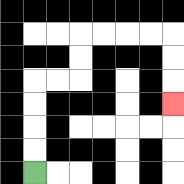{'start': '[1, 7]', 'end': '[7, 4]', 'path_directions': 'U,U,U,U,R,R,U,U,R,R,R,R,D,D,D', 'path_coordinates': '[[1, 7], [1, 6], [1, 5], [1, 4], [1, 3], [2, 3], [3, 3], [3, 2], [3, 1], [4, 1], [5, 1], [6, 1], [7, 1], [7, 2], [7, 3], [7, 4]]'}